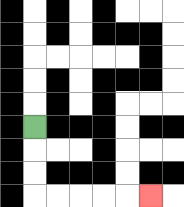{'start': '[1, 5]', 'end': '[6, 8]', 'path_directions': 'D,D,D,R,R,R,R,R', 'path_coordinates': '[[1, 5], [1, 6], [1, 7], [1, 8], [2, 8], [3, 8], [4, 8], [5, 8], [6, 8]]'}